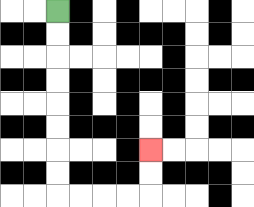{'start': '[2, 0]', 'end': '[6, 6]', 'path_directions': 'D,D,D,D,D,D,D,D,R,R,R,R,U,U', 'path_coordinates': '[[2, 0], [2, 1], [2, 2], [2, 3], [2, 4], [2, 5], [2, 6], [2, 7], [2, 8], [3, 8], [4, 8], [5, 8], [6, 8], [6, 7], [6, 6]]'}